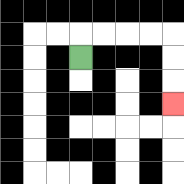{'start': '[3, 2]', 'end': '[7, 4]', 'path_directions': 'U,R,R,R,R,D,D,D', 'path_coordinates': '[[3, 2], [3, 1], [4, 1], [5, 1], [6, 1], [7, 1], [7, 2], [7, 3], [7, 4]]'}